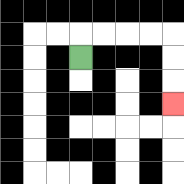{'start': '[3, 2]', 'end': '[7, 4]', 'path_directions': 'U,R,R,R,R,D,D,D', 'path_coordinates': '[[3, 2], [3, 1], [4, 1], [5, 1], [6, 1], [7, 1], [7, 2], [7, 3], [7, 4]]'}